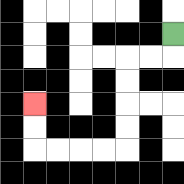{'start': '[7, 1]', 'end': '[1, 4]', 'path_directions': 'D,L,L,D,D,D,D,L,L,L,L,U,U', 'path_coordinates': '[[7, 1], [7, 2], [6, 2], [5, 2], [5, 3], [5, 4], [5, 5], [5, 6], [4, 6], [3, 6], [2, 6], [1, 6], [1, 5], [1, 4]]'}